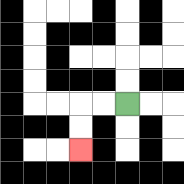{'start': '[5, 4]', 'end': '[3, 6]', 'path_directions': 'L,L,D,D', 'path_coordinates': '[[5, 4], [4, 4], [3, 4], [3, 5], [3, 6]]'}